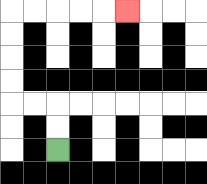{'start': '[2, 6]', 'end': '[5, 0]', 'path_directions': 'U,U,L,L,U,U,U,U,R,R,R,R,R', 'path_coordinates': '[[2, 6], [2, 5], [2, 4], [1, 4], [0, 4], [0, 3], [0, 2], [0, 1], [0, 0], [1, 0], [2, 0], [3, 0], [4, 0], [5, 0]]'}